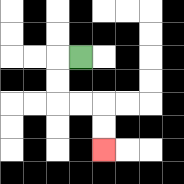{'start': '[3, 2]', 'end': '[4, 6]', 'path_directions': 'L,D,D,R,R,D,D', 'path_coordinates': '[[3, 2], [2, 2], [2, 3], [2, 4], [3, 4], [4, 4], [4, 5], [4, 6]]'}